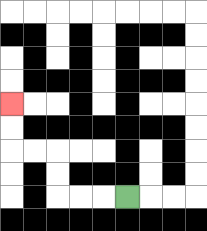{'start': '[5, 8]', 'end': '[0, 4]', 'path_directions': 'L,L,L,U,U,L,L,U,U', 'path_coordinates': '[[5, 8], [4, 8], [3, 8], [2, 8], [2, 7], [2, 6], [1, 6], [0, 6], [0, 5], [0, 4]]'}